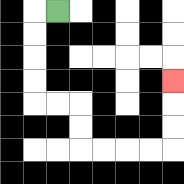{'start': '[2, 0]', 'end': '[7, 3]', 'path_directions': 'L,D,D,D,D,R,R,D,D,R,R,R,R,U,U,U', 'path_coordinates': '[[2, 0], [1, 0], [1, 1], [1, 2], [1, 3], [1, 4], [2, 4], [3, 4], [3, 5], [3, 6], [4, 6], [5, 6], [6, 6], [7, 6], [7, 5], [7, 4], [7, 3]]'}